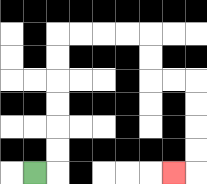{'start': '[1, 7]', 'end': '[7, 7]', 'path_directions': 'R,U,U,U,U,U,U,R,R,R,R,D,D,R,R,D,D,D,D,L', 'path_coordinates': '[[1, 7], [2, 7], [2, 6], [2, 5], [2, 4], [2, 3], [2, 2], [2, 1], [3, 1], [4, 1], [5, 1], [6, 1], [6, 2], [6, 3], [7, 3], [8, 3], [8, 4], [8, 5], [8, 6], [8, 7], [7, 7]]'}